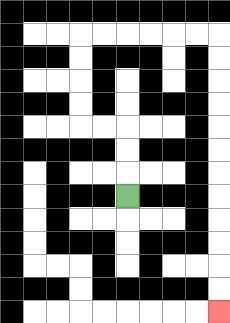{'start': '[5, 8]', 'end': '[9, 13]', 'path_directions': 'U,U,U,L,L,U,U,U,U,R,R,R,R,R,R,D,D,D,D,D,D,D,D,D,D,D,D', 'path_coordinates': '[[5, 8], [5, 7], [5, 6], [5, 5], [4, 5], [3, 5], [3, 4], [3, 3], [3, 2], [3, 1], [4, 1], [5, 1], [6, 1], [7, 1], [8, 1], [9, 1], [9, 2], [9, 3], [9, 4], [9, 5], [9, 6], [9, 7], [9, 8], [9, 9], [9, 10], [9, 11], [9, 12], [9, 13]]'}